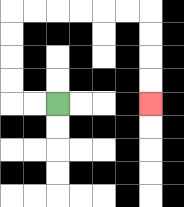{'start': '[2, 4]', 'end': '[6, 4]', 'path_directions': 'L,L,U,U,U,U,R,R,R,R,R,R,D,D,D,D', 'path_coordinates': '[[2, 4], [1, 4], [0, 4], [0, 3], [0, 2], [0, 1], [0, 0], [1, 0], [2, 0], [3, 0], [4, 0], [5, 0], [6, 0], [6, 1], [6, 2], [6, 3], [6, 4]]'}